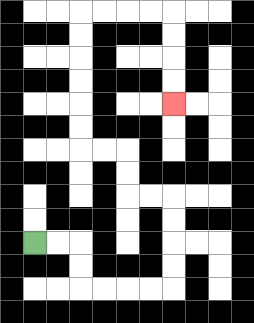{'start': '[1, 10]', 'end': '[7, 4]', 'path_directions': 'R,R,D,D,R,R,R,R,U,U,U,U,L,L,U,U,L,L,U,U,U,U,U,U,R,R,R,R,D,D,D,D', 'path_coordinates': '[[1, 10], [2, 10], [3, 10], [3, 11], [3, 12], [4, 12], [5, 12], [6, 12], [7, 12], [7, 11], [7, 10], [7, 9], [7, 8], [6, 8], [5, 8], [5, 7], [5, 6], [4, 6], [3, 6], [3, 5], [3, 4], [3, 3], [3, 2], [3, 1], [3, 0], [4, 0], [5, 0], [6, 0], [7, 0], [7, 1], [7, 2], [7, 3], [7, 4]]'}